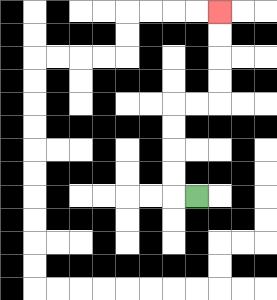{'start': '[8, 8]', 'end': '[9, 0]', 'path_directions': 'L,U,U,U,U,R,R,U,U,U,U', 'path_coordinates': '[[8, 8], [7, 8], [7, 7], [7, 6], [7, 5], [7, 4], [8, 4], [9, 4], [9, 3], [9, 2], [9, 1], [9, 0]]'}